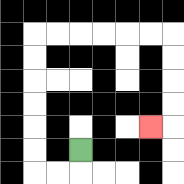{'start': '[3, 6]', 'end': '[6, 5]', 'path_directions': 'D,L,L,U,U,U,U,U,U,R,R,R,R,R,R,D,D,D,D,L', 'path_coordinates': '[[3, 6], [3, 7], [2, 7], [1, 7], [1, 6], [1, 5], [1, 4], [1, 3], [1, 2], [1, 1], [2, 1], [3, 1], [4, 1], [5, 1], [6, 1], [7, 1], [7, 2], [7, 3], [7, 4], [7, 5], [6, 5]]'}